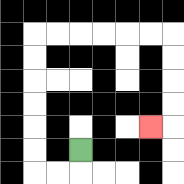{'start': '[3, 6]', 'end': '[6, 5]', 'path_directions': 'D,L,L,U,U,U,U,U,U,R,R,R,R,R,R,D,D,D,D,L', 'path_coordinates': '[[3, 6], [3, 7], [2, 7], [1, 7], [1, 6], [1, 5], [1, 4], [1, 3], [1, 2], [1, 1], [2, 1], [3, 1], [4, 1], [5, 1], [6, 1], [7, 1], [7, 2], [7, 3], [7, 4], [7, 5], [6, 5]]'}